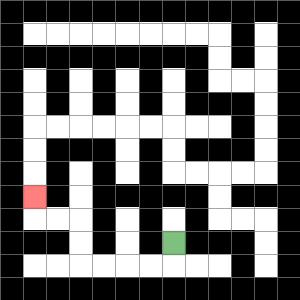{'start': '[7, 10]', 'end': '[1, 8]', 'path_directions': 'D,L,L,L,L,U,U,L,L,U', 'path_coordinates': '[[7, 10], [7, 11], [6, 11], [5, 11], [4, 11], [3, 11], [3, 10], [3, 9], [2, 9], [1, 9], [1, 8]]'}